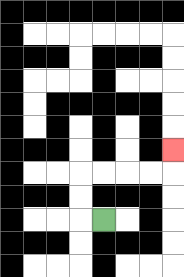{'start': '[4, 9]', 'end': '[7, 6]', 'path_directions': 'L,U,U,R,R,R,R,U', 'path_coordinates': '[[4, 9], [3, 9], [3, 8], [3, 7], [4, 7], [5, 7], [6, 7], [7, 7], [7, 6]]'}